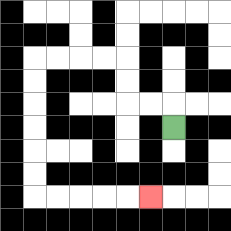{'start': '[7, 5]', 'end': '[6, 8]', 'path_directions': 'U,L,L,U,U,L,L,L,L,D,D,D,D,D,D,R,R,R,R,R', 'path_coordinates': '[[7, 5], [7, 4], [6, 4], [5, 4], [5, 3], [5, 2], [4, 2], [3, 2], [2, 2], [1, 2], [1, 3], [1, 4], [1, 5], [1, 6], [1, 7], [1, 8], [2, 8], [3, 8], [4, 8], [5, 8], [6, 8]]'}